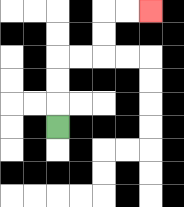{'start': '[2, 5]', 'end': '[6, 0]', 'path_directions': 'U,U,U,R,R,U,U,R,R', 'path_coordinates': '[[2, 5], [2, 4], [2, 3], [2, 2], [3, 2], [4, 2], [4, 1], [4, 0], [5, 0], [6, 0]]'}